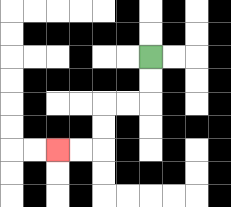{'start': '[6, 2]', 'end': '[2, 6]', 'path_directions': 'D,D,L,L,D,D,L,L', 'path_coordinates': '[[6, 2], [6, 3], [6, 4], [5, 4], [4, 4], [4, 5], [4, 6], [3, 6], [2, 6]]'}